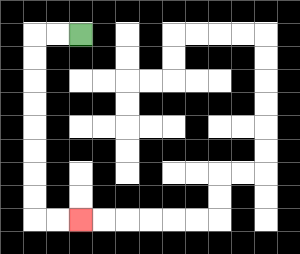{'start': '[3, 1]', 'end': '[3, 9]', 'path_directions': 'L,L,D,D,D,D,D,D,D,D,R,R', 'path_coordinates': '[[3, 1], [2, 1], [1, 1], [1, 2], [1, 3], [1, 4], [1, 5], [1, 6], [1, 7], [1, 8], [1, 9], [2, 9], [3, 9]]'}